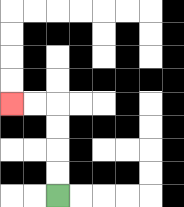{'start': '[2, 8]', 'end': '[0, 4]', 'path_directions': 'U,U,U,U,L,L', 'path_coordinates': '[[2, 8], [2, 7], [2, 6], [2, 5], [2, 4], [1, 4], [0, 4]]'}